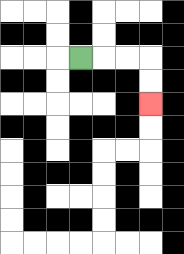{'start': '[3, 2]', 'end': '[6, 4]', 'path_directions': 'R,R,R,D,D', 'path_coordinates': '[[3, 2], [4, 2], [5, 2], [6, 2], [6, 3], [6, 4]]'}